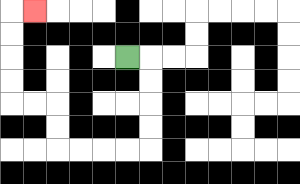{'start': '[5, 2]', 'end': '[1, 0]', 'path_directions': 'R,D,D,D,D,L,L,L,L,U,U,L,L,U,U,U,U,R', 'path_coordinates': '[[5, 2], [6, 2], [6, 3], [6, 4], [6, 5], [6, 6], [5, 6], [4, 6], [3, 6], [2, 6], [2, 5], [2, 4], [1, 4], [0, 4], [0, 3], [0, 2], [0, 1], [0, 0], [1, 0]]'}